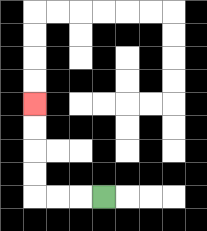{'start': '[4, 8]', 'end': '[1, 4]', 'path_directions': 'L,L,L,U,U,U,U', 'path_coordinates': '[[4, 8], [3, 8], [2, 8], [1, 8], [1, 7], [1, 6], [1, 5], [1, 4]]'}